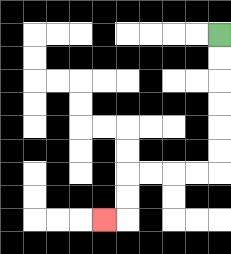{'start': '[9, 1]', 'end': '[4, 9]', 'path_directions': 'D,D,D,D,D,D,L,L,L,L,D,D,L', 'path_coordinates': '[[9, 1], [9, 2], [9, 3], [9, 4], [9, 5], [9, 6], [9, 7], [8, 7], [7, 7], [6, 7], [5, 7], [5, 8], [5, 9], [4, 9]]'}